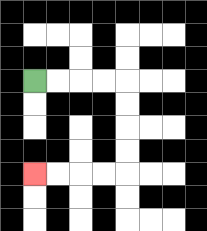{'start': '[1, 3]', 'end': '[1, 7]', 'path_directions': 'R,R,R,R,D,D,D,D,L,L,L,L', 'path_coordinates': '[[1, 3], [2, 3], [3, 3], [4, 3], [5, 3], [5, 4], [5, 5], [5, 6], [5, 7], [4, 7], [3, 7], [2, 7], [1, 7]]'}